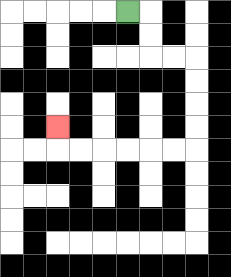{'start': '[5, 0]', 'end': '[2, 5]', 'path_directions': 'R,D,D,R,R,D,D,D,D,L,L,L,L,L,L,U', 'path_coordinates': '[[5, 0], [6, 0], [6, 1], [6, 2], [7, 2], [8, 2], [8, 3], [8, 4], [8, 5], [8, 6], [7, 6], [6, 6], [5, 6], [4, 6], [3, 6], [2, 6], [2, 5]]'}